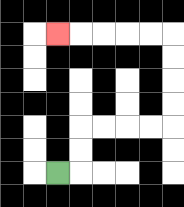{'start': '[2, 7]', 'end': '[2, 1]', 'path_directions': 'R,U,U,R,R,R,R,U,U,U,U,L,L,L,L,L', 'path_coordinates': '[[2, 7], [3, 7], [3, 6], [3, 5], [4, 5], [5, 5], [6, 5], [7, 5], [7, 4], [7, 3], [7, 2], [7, 1], [6, 1], [5, 1], [4, 1], [3, 1], [2, 1]]'}